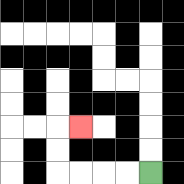{'start': '[6, 7]', 'end': '[3, 5]', 'path_directions': 'L,L,L,L,U,U,R', 'path_coordinates': '[[6, 7], [5, 7], [4, 7], [3, 7], [2, 7], [2, 6], [2, 5], [3, 5]]'}